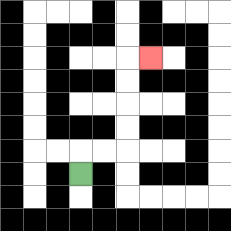{'start': '[3, 7]', 'end': '[6, 2]', 'path_directions': 'U,R,R,U,U,U,U,R', 'path_coordinates': '[[3, 7], [3, 6], [4, 6], [5, 6], [5, 5], [5, 4], [5, 3], [5, 2], [6, 2]]'}